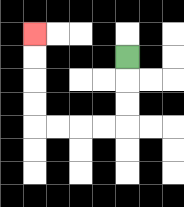{'start': '[5, 2]', 'end': '[1, 1]', 'path_directions': 'D,D,D,L,L,L,L,U,U,U,U', 'path_coordinates': '[[5, 2], [5, 3], [5, 4], [5, 5], [4, 5], [3, 5], [2, 5], [1, 5], [1, 4], [1, 3], [1, 2], [1, 1]]'}